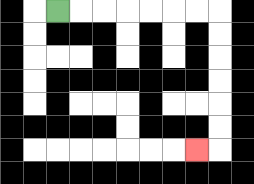{'start': '[2, 0]', 'end': '[8, 6]', 'path_directions': 'R,R,R,R,R,R,R,D,D,D,D,D,D,L', 'path_coordinates': '[[2, 0], [3, 0], [4, 0], [5, 0], [6, 0], [7, 0], [8, 0], [9, 0], [9, 1], [9, 2], [9, 3], [9, 4], [9, 5], [9, 6], [8, 6]]'}